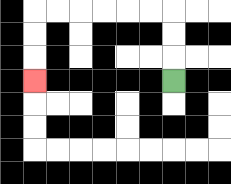{'start': '[7, 3]', 'end': '[1, 3]', 'path_directions': 'U,U,U,L,L,L,L,L,L,D,D,D', 'path_coordinates': '[[7, 3], [7, 2], [7, 1], [7, 0], [6, 0], [5, 0], [4, 0], [3, 0], [2, 0], [1, 0], [1, 1], [1, 2], [1, 3]]'}